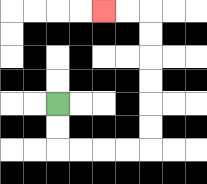{'start': '[2, 4]', 'end': '[4, 0]', 'path_directions': 'D,D,R,R,R,R,U,U,U,U,U,U,L,L', 'path_coordinates': '[[2, 4], [2, 5], [2, 6], [3, 6], [4, 6], [5, 6], [6, 6], [6, 5], [6, 4], [6, 3], [6, 2], [6, 1], [6, 0], [5, 0], [4, 0]]'}